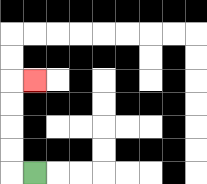{'start': '[1, 7]', 'end': '[1, 3]', 'path_directions': 'L,U,U,U,U,R', 'path_coordinates': '[[1, 7], [0, 7], [0, 6], [0, 5], [0, 4], [0, 3], [1, 3]]'}